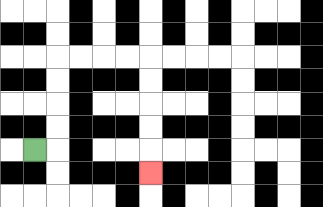{'start': '[1, 6]', 'end': '[6, 7]', 'path_directions': 'R,U,U,U,U,R,R,R,R,D,D,D,D,D', 'path_coordinates': '[[1, 6], [2, 6], [2, 5], [2, 4], [2, 3], [2, 2], [3, 2], [4, 2], [5, 2], [6, 2], [6, 3], [6, 4], [6, 5], [6, 6], [6, 7]]'}